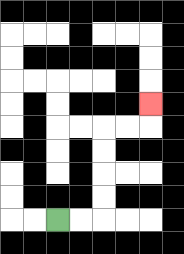{'start': '[2, 9]', 'end': '[6, 4]', 'path_directions': 'R,R,U,U,U,U,R,R,U', 'path_coordinates': '[[2, 9], [3, 9], [4, 9], [4, 8], [4, 7], [4, 6], [4, 5], [5, 5], [6, 5], [6, 4]]'}